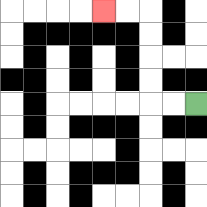{'start': '[8, 4]', 'end': '[4, 0]', 'path_directions': 'L,L,U,U,U,U,L,L', 'path_coordinates': '[[8, 4], [7, 4], [6, 4], [6, 3], [6, 2], [6, 1], [6, 0], [5, 0], [4, 0]]'}